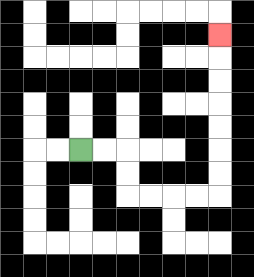{'start': '[3, 6]', 'end': '[9, 1]', 'path_directions': 'R,R,D,D,R,R,R,R,U,U,U,U,U,U,U', 'path_coordinates': '[[3, 6], [4, 6], [5, 6], [5, 7], [5, 8], [6, 8], [7, 8], [8, 8], [9, 8], [9, 7], [9, 6], [9, 5], [9, 4], [9, 3], [9, 2], [9, 1]]'}